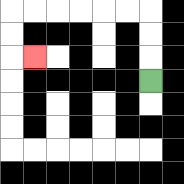{'start': '[6, 3]', 'end': '[1, 2]', 'path_directions': 'U,U,U,L,L,L,L,L,L,D,D,R', 'path_coordinates': '[[6, 3], [6, 2], [6, 1], [6, 0], [5, 0], [4, 0], [3, 0], [2, 0], [1, 0], [0, 0], [0, 1], [0, 2], [1, 2]]'}